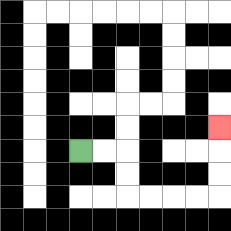{'start': '[3, 6]', 'end': '[9, 5]', 'path_directions': 'R,R,D,D,R,R,R,R,U,U,U', 'path_coordinates': '[[3, 6], [4, 6], [5, 6], [5, 7], [5, 8], [6, 8], [7, 8], [8, 8], [9, 8], [9, 7], [9, 6], [9, 5]]'}